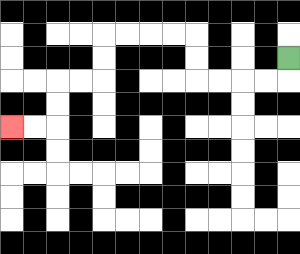{'start': '[12, 2]', 'end': '[0, 5]', 'path_directions': 'D,L,L,L,L,U,U,L,L,L,L,D,D,L,L,D,D,L,L', 'path_coordinates': '[[12, 2], [12, 3], [11, 3], [10, 3], [9, 3], [8, 3], [8, 2], [8, 1], [7, 1], [6, 1], [5, 1], [4, 1], [4, 2], [4, 3], [3, 3], [2, 3], [2, 4], [2, 5], [1, 5], [0, 5]]'}